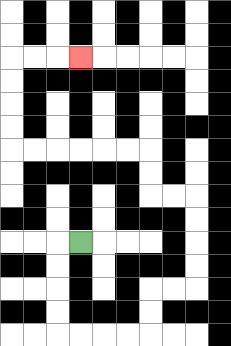{'start': '[3, 10]', 'end': '[3, 2]', 'path_directions': 'L,D,D,D,D,R,R,R,R,U,U,R,R,U,U,U,U,L,L,U,U,L,L,L,L,L,L,U,U,U,U,R,R,R', 'path_coordinates': '[[3, 10], [2, 10], [2, 11], [2, 12], [2, 13], [2, 14], [3, 14], [4, 14], [5, 14], [6, 14], [6, 13], [6, 12], [7, 12], [8, 12], [8, 11], [8, 10], [8, 9], [8, 8], [7, 8], [6, 8], [6, 7], [6, 6], [5, 6], [4, 6], [3, 6], [2, 6], [1, 6], [0, 6], [0, 5], [0, 4], [0, 3], [0, 2], [1, 2], [2, 2], [3, 2]]'}